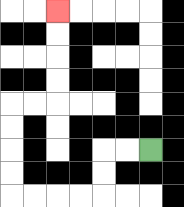{'start': '[6, 6]', 'end': '[2, 0]', 'path_directions': 'L,L,D,D,L,L,L,L,U,U,U,U,R,R,U,U,U,U', 'path_coordinates': '[[6, 6], [5, 6], [4, 6], [4, 7], [4, 8], [3, 8], [2, 8], [1, 8], [0, 8], [0, 7], [0, 6], [0, 5], [0, 4], [1, 4], [2, 4], [2, 3], [2, 2], [2, 1], [2, 0]]'}